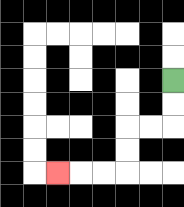{'start': '[7, 3]', 'end': '[2, 7]', 'path_directions': 'D,D,L,L,D,D,L,L,L', 'path_coordinates': '[[7, 3], [7, 4], [7, 5], [6, 5], [5, 5], [5, 6], [5, 7], [4, 7], [3, 7], [2, 7]]'}